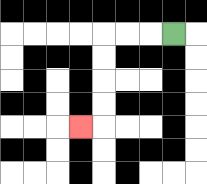{'start': '[7, 1]', 'end': '[3, 5]', 'path_directions': 'L,L,L,D,D,D,D,L', 'path_coordinates': '[[7, 1], [6, 1], [5, 1], [4, 1], [4, 2], [4, 3], [4, 4], [4, 5], [3, 5]]'}